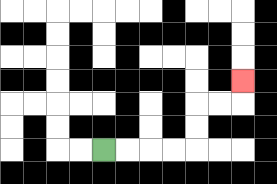{'start': '[4, 6]', 'end': '[10, 3]', 'path_directions': 'R,R,R,R,U,U,R,R,U', 'path_coordinates': '[[4, 6], [5, 6], [6, 6], [7, 6], [8, 6], [8, 5], [8, 4], [9, 4], [10, 4], [10, 3]]'}